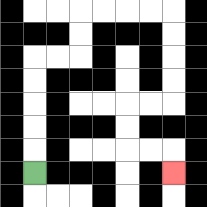{'start': '[1, 7]', 'end': '[7, 7]', 'path_directions': 'U,U,U,U,U,R,R,U,U,R,R,R,R,D,D,D,D,L,L,D,D,R,R,D', 'path_coordinates': '[[1, 7], [1, 6], [1, 5], [1, 4], [1, 3], [1, 2], [2, 2], [3, 2], [3, 1], [3, 0], [4, 0], [5, 0], [6, 0], [7, 0], [7, 1], [7, 2], [7, 3], [7, 4], [6, 4], [5, 4], [5, 5], [5, 6], [6, 6], [7, 6], [7, 7]]'}